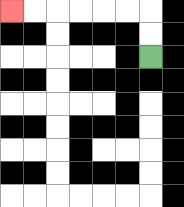{'start': '[6, 2]', 'end': '[0, 0]', 'path_directions': 'U,U,L,L,L,L,L,L', 'path_coordinates': '[[6, 2], [6, 1], [6, 0], [5, 0], [4, 0], [3, 0], [2, 0], [1, 0], [0, 0]]'}